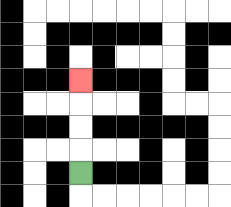{'start': '[3, 7]', 'end': '[3, 3]', 'path_directions': 'U,U,U,U', 'path_coordinates': '[[3, 7], [3, 6], [3, 5], [3, 4], [3, 3]]'}